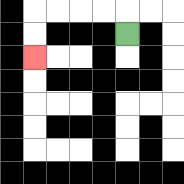{'start': '[5, 1]', 'end': '[1, 2]', 'path_directions': 'U,L,L,L,L,D,D', 'path_coordinates': '[[5, 1], [5, 0], [4, 0], [3, 0], [2, 0], [1, 0], [1, 1], [1, 2]]'}